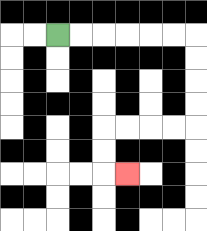{'start': '[2, 1]', 'end': '[5, 7]', 'path_directions': 'R,R,R,R,R,R,D,D,D,D,L,L,L,L,D,D,R', 'path_coordinates': '[[2, 1], [3, 1], [4, 1], [5, 1], [6, 1], [7, 1], [8, 1], [8, 2], [8, 3], [8, 4], [8, 5], [7, 5], [6, 5], [5, 5], [4, 5], [4, 6], [4, 7], [5, 7]]'}